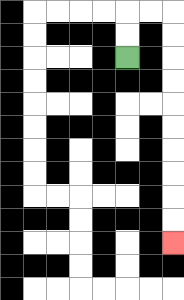{'start': '[5, 2]', 'end': '[7, 10]', 'path_directions': 'U,U,R,R,D,D,D,D,D,D,D,D,D,D', 'path_coordinates': '[[5, 2], [5, 1], [5, 0], [6, 0], [7, 0], [7, 1], [7, 2], [7, 3], [7, 4], [7, 5], [7, 6], [7, 7], [7, 8], [7, 9], [7, 10]]'}